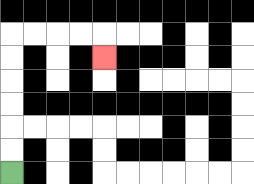{'start': '[0, 7]', 'end': '[4, 2]', 'path_directions': 'U,U,U,U,U,U,R,R,R,R,D', 'path_coordinates': '[[0, 7], [0, 6], [0, 5], [0, 4], [0, 3], [0, 2], [0, 1], [1, 1], [2, 1], [3, 1], [4, 1], [4, 2]]'}